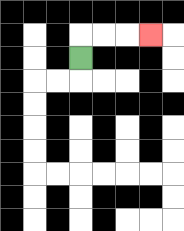{'start': '[3, 2]', 'end': '[6, 1]', 'path_directions': 'U,R,R,R', 'path_coordinates': '[[3, 2], [3, 1], [4, 1], [5, 1], [6, 1]]'}